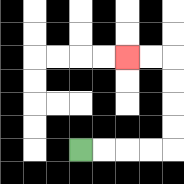{'start': '[3, 6]', 'end': '[5, 2]', 'path_directions': 'R,R,R,R,U,U,U,U,L,L', 'path_coordinates': '[[3, 6], [4, 6], [5, 6], [6, 6], [7, 6], [7, 5], [7, 4], [7, 3], [7, 2], [6, 2], [5, 2]]'}